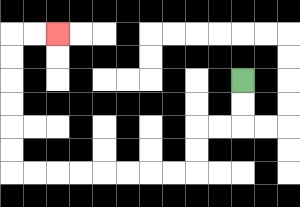{'start': '[10, 3]', 'end': '[2, 1]', 'path_directions': 'D,D,L,L,D,D,L,L,L,L,L,L,L,L,U,U,U,U,U,U,R,R', 'path_coordinates': '[[10, 3], [10, 4], [10, 5], [9, 5], [8, 5], [8, 6], [8, 7], [7, 7], [6, 7], [5, 7], [4, 7], [3, 7], [2, 7], [1, 7], [0, 7], [0, 6], [0, 5], [0, 4], [0, 3], [0, 2], [0, 1], [1, 1], [2, 1]]'}